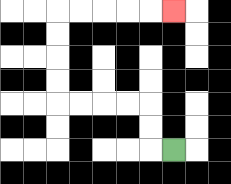{'start': '[7, 6]', 'end': '[7, 0]', 'path_directions': 'L,U,U,L,L,L,L,U,U,U,U,R,R,R,R,R', 'path_coordinates': '[[7, 6], [6, 6], [6, 5], [6, 4], [5, 4], [4, 4], [3, 4], [2, 4], [2, 3], [2, 2], [2, 1], [2, 0], [3, 0], [4, 0], [5, 0], [6, 0], [7, 0]]'}